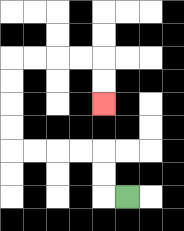{'start': '[5, 8]', 'end': '[4, 4]', 'path_directions': 'L,U,U,L,L,L,L,U,U,U,U,R,R,R,R,D,D', 'path_coordinates': '[[5, 8], [4, 8], [4, 7], [4, 6], [3, 6], [2, 6], [1, 6], [0, 6], [0, 5], [0, 4], [0, 3], [0, 2], [1, 2], [2, 2], [3, 2], [4, 2], [4, 3], [4, 4]]'}